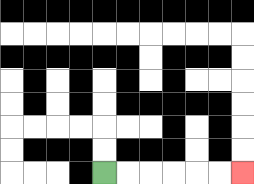{'start': '[4, 7]', 'end': '[10, 7]', 'path_directions': 'R,R,R,R,R,R', 'path_coordinates': '[[4, 7], [5, 7], [6, 7], [7, 7], [8, 7], [9, 7], [10, 7]]'}